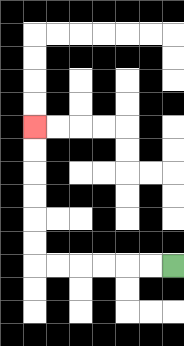{'start': '[7, 11]', 'end': '[1, 5]', 'path_directions': 'L,L,L,L,L,L,U,U,U,U,U,U', 'path_coordinates': '[[7, 11], [6, 11], [5, 11], [4, 11], [3, 11], [2, 11], [1, 11], [1, 10], [1, 9], [1, 8], [1, 7], [1, 6], [1, 5]]'}